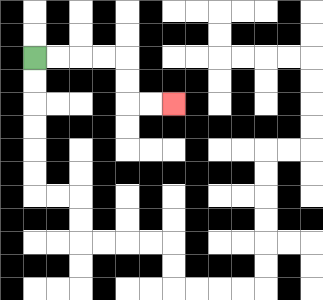{'start': '[1, 2]', 'end': '[7, 4]', 'path_directions': 'R,R,R,R,D,D,R,R', 'path_coordinates': '[[1, 2], [2, 2], [3, 2], [4, 2], [5, 2], [5, 3], [5, 4], [6, 4], [7, 4]]'}